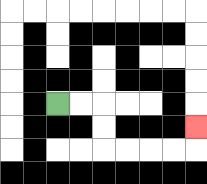{'start': '[2, 4]', 'end': '[8, 5]', 'path_directions': 'R,R,D,D,R,R,R,R,U', 'path_coordinates': '[[2, 4], [3, 4], [4, 4], [4, 5], [4, 6], [5, 6], [6, 6], [7, 6], [8, 6], [8, 5]]'}